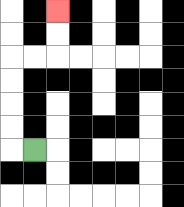{'start': '[1, 6]', 'end': '[2, 0]', 'path_directions': 'L,U,U,U,U,R,R,U,U', 'path_coordinates': '[[1, 6], [0, 6], [0, 5], [0, 4], [0, 3], [0, 2], [1, 2], [2, 2], [2, 1], [2, 0]]'}